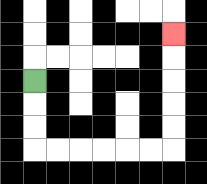{'start': '[1, 3]', 'end': '[7, 1]', 'path_directions': 'D,D,D,R,R,R,R,R,R,U,U,U,U,U', 'path_coordinates': '[[1, 3], [1, 4], [1, 5], [1, 6], [2, 6], [3, 6], [4, 6], [5, 6], [6, 6], [7, 6], [7, 5], [7, 4], [7, 3], [7, 2], [7, 1]]'}